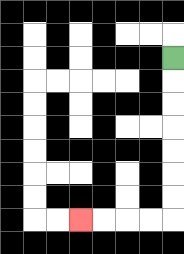{'start': '[7, 2]', 'end': '[3, 9]', 'path_directions': 'D,D,D,D,D,D,D,L,L,L,L', 'path_coordinates': '[[7, 2], [7, 3], [7, 4], [7, 5], [7, 6], [7, 7], [7, 8], [7, 9], [6, 9], [5, 9], [4, 9], [3, 9]]'}